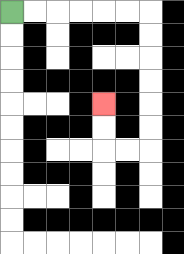{'start': '[0, 0]', 'end': '[4, 4]', 'path_directions': 'R,R,R,R,R,R,D,D,D,D,D,D,L,L,U,U', 'path_coordinates': '[[0, 0], [1, 0], [2, 0], [3, 0], [4, 0], [5, 0], [6, 0], [6, 1], [6, 2], [6, 3], [6, 4], [6, 5], [6, 6], [5, 6], [4, 6], [4, 5], [4, 4]]'}